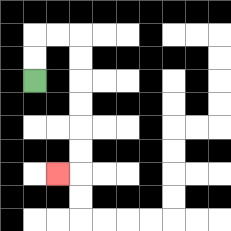{'start': '[1, 3]', 'end': '[2, 7]', 'path_directions': 'U,U,R,R,D,D,D,D,D,D,L', 'path_coordinates': '[[1, 3], [1, 2], [1, 1], [2, 1], [3, 1], [3, 2], [3, 3], [3, 4], [3, 5], [3, 6], [3, 7], [2, 7]]'}